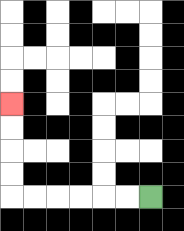{'start': '[6, 8]', 'end': '[0, 4]', 'path_directions': 'L,L,L,L,L,L,U,U,U,U', 'path_coordinates': '[[6, 8], [5, 8], [4, 8], [3, 8], [2, 8], [1, 8], [0, 8], [0, 7], [0, 6], [0, 5], [0, 4]]'}